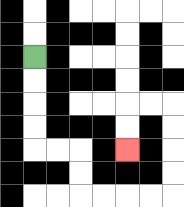{'start': '[1, 2]', 'end': '[5, 6]', 'path_directions': 'D,D,D,D,R,R,D,D,R,R,R,R,U,U,U,U,L,L,D,D', 'path_coordinates': '[[1, 2], [1, 3], [1, 4], [1, 5], [1, 6], [2, 6], [3, 6], [3, 7], [3, 8], [4, 8], [5, 8], [6, 8], [7, 8], [7, 7], [7, 6], [7, 5], [7, 4], [6, 4], [5, 4], [5, 5], [5, 6]]'}